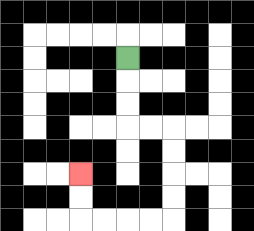{'start': '[5, 2]', 'end': '[3, 7]', 'path_directions': 'D,D,D,R,R,D,D,D,D,L,L,L,L,U,U', 'path_coordinates': '[[5, 2], [5, 3], [5, 4], [5, 5], [6, 5], [7, 5], [7, 6], [7, 7], [7, 8], [7, 9], [6, 9], [5, 9], [4, 9], [3, 9], [3, 8], [3, 7]]'}